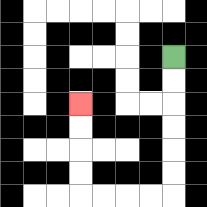{'start': '[7, 2]', 'end': '[3, 4]', 'path_directions': 'D,D,D,D,D,D,L,L,L,L,U,U,U,U', 'path_coordinates': '[[7, 2], [7, 3], [7, 4], [7, 5], [7, 6], [7, 7], [7, 8], [6, 8], [5, 8], [4, 8], [3, 8], [3, 7], [3, 6], [3, 5], [3, 4]]'}